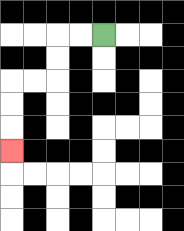{'start': '[4, 1]', 'end': '[0, 6]', 'path_directions': 'L,L,D,D,L,L,D,D,D', 'path_coordinates': '[[4, 1], [3, 1], [2, 1], [2, 2], [2, 3], [1, 3], [0, 3], [0, 4], [0, 5], [0, 6]]'}